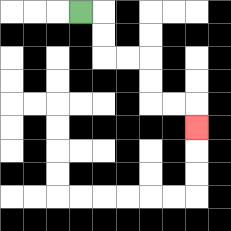{'start': '[3, 0]', 'end': '[8, 5]', 'path_directions': 'R,D,D,R,R,D,D,R,R,D', 'path_coordinates': '[[3, 0], [4, 0], [4, 1], [4, 2], [5, 2], [6, 2], [6, 3], [6, 4], [7, 4], [8, 4], [8, 5]]'}